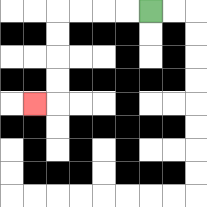{'start': '[6, 0]', 'end': '[1, 4]', 'path_directions': 'L,L,L,L,D,D,D,D,L', 'path_coordinates': '[[6, 0], [5, 0], [4, 0], [3, 0], [2, 0], [2, 1], [2, 2], [2, 3], [2, 4], [1, 4]]'}